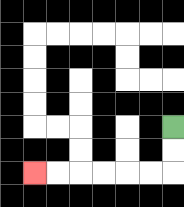{'start': '[7, 5]', 'end': '[1, 7]', 'path_directions': 'D,D,L,L,L,L,L,L', 'path_coordinates': '[[7, 5], [7, 6], [7, 7], [6, 7], [5, 7], [4, 7], [3, 7], [2, 7], [1, 7]]'}